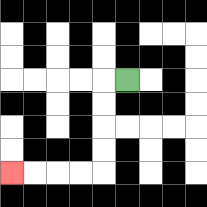{'start': '[5, 3]', 'end': '[0, 7]', 'path_directions': 'L,D,D,D,D,L,L,L,L', 'path_coordinates': '[[5, 3], [4, 3], [4, 4], [4, 5], [4, 6], [4, 7], [3, 7], [2, 7], [1, 7], [0, 7]]'}